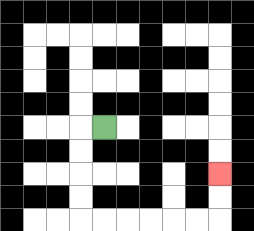{'start': '[4, 5]', 'end': '[9, 7]', 'path_directions': 'L,D,D,D,D,R,R,R,R,R,R,U,U', 'path_coordinates': '[[4, 5], [3, 5], [3, 6], [3, 7], [3, 8], [3, 9], [4, 9], [5, 9], [6, 9], [7, 9], [8, 9], [9, 9], [9, 8], [9, 7]]'}